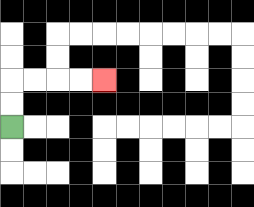{'start': '[0, 5]', 'end': '[4, 3]', 'path_directions': 'U,U,R,R,R,R', 'path_coordinates': '[[0, 5], [0, 4], [0, 3], [1, 3], [2, 3], [3, 3], [4, 3]]'}